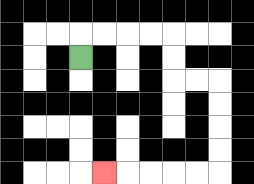{'start': '[3, 2]', 'end': '[4, 7]', 'path_directions': 'U,R,R,R,R,D,D,R,R,D,D,D,D,L,L,L,L,L', 'path_coordinates': '[[3, 2], [3, 1], [4, 1], [5, 1], [6, 1], [7, 1], [7, 2], [7, 3], [8, 3], [9, 3], [9, 4], [9, 5], [9, 6], [9, 7], [8, 7], [7, 7], [6, 7], [5, 7], [4, 7]]'}